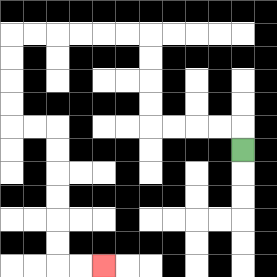{'start': '[10, 6]', 'end': '[4, 11]', 'path_directions': 'U,L,L,L,L,U,U,U,U,L,L,L,L,L,L,D,D,D,D,R,R,D,D,D,D,D,D,R,R', 'path_coordinates': '[[10, 6], [10, 5], [9, 5], [8, 5], [7, 5], [6, 5], [6, 4], [6, 3], [6, 2], [6, 1], [5, 1], [4, 1], [3, 1], [2, 1], [1, 1], [0, 1], [0, 2], [0, 3], [0, 4], [0, 5], [1, 5], [2, 5], [2, 6], [2, 7], [2, 8], [2, 9], [2, 10], [2, 11], [3, 11], [4, 11]]'}